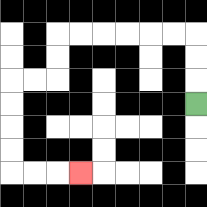{'start': '[8, 4]', 'end': '[3, 7]', 'path_directions': 'U,U,U,L,L,L,L,L,L,D,D,L,L,D,D,D,D,R,R,R', 'path_coordinates': '[[8, 4], [8, 3], [8, 2], [8, 1], [7, 1], [6, 1], [5, 1], [4, 1], [3, 1], [2, 1], [2, 2], [2, 3], [1, 3], [0, 3], [0, 4], [0, 5], [0, 6], [0, 7], [1, 7], [2, 7], [3, 7]]'}